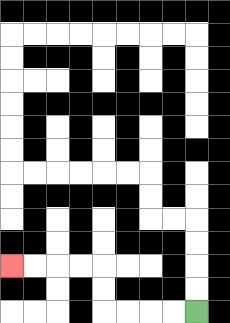{'start': '[8, 13]', 'end': '[0, 11]', 'path_directions': 'L,L,L,L,U,U,L,L,L,L', 'path_coordinates': '[[8, 13], [7, 13], [6, 13], [5, 13], [4, 13], [4, 12], [4, 11], [3, 11], [2, 11], [1, 11], [0, 11]]'}